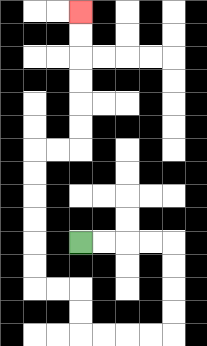{'start': '[3, 10]', 'end': '[3, 0]', 'path_directions': 'R,R,R,R,D,D,D,D,L,L,L,L,U,U,L,L,U,U,U,U,U,U,R,R,U,U,U,U,U,U', 'path_coordinates': '[[3, 10], [4, 10], [5, 10], [6, 10], [7, 10], [7, 11], [7, 12], [7, 13], [7, 14], [6, 14], [5, 14], [4, 14], [3, 14], [3, 13], [3, 12], [2, 12], [1, 12], [1, 11], [1, 10], [1, 9], [1, 8], [1, 7], [1, 6], [2, 6], [3, 6], [3, 5], [3, 4], [3, 3], [3, 2], [3, 1], [3, 0]]'}